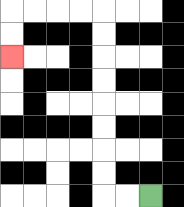{'start': '[6, 8]', 'end': '[0, 2]', 'path_directions': 'L,L,U,U,U,U,U,U,U,U,L,L,L,L,D,D', 'path_coordinates': '[[6, 8], [5, 8], [4, 8], [4, 7], [4, 6], [4, 5], [4, 4], [4, 3], [4, 2], [4, 1], [4, 0], [3, 0], [2, 0], [1, 0], [0, 0], [0, 1], [0, 2]]'}